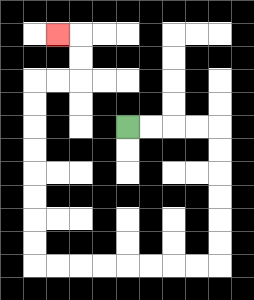{'start': '[5, 5]', 'end': '[2, 1]', 'path_directions': 'R,R,R,R,D,D,D,D,D,D,L,L,L,L,L,L,L,L,U,U,U,U,U,U,U,U,R,R,U,U,L', 'path_coordinates': '[[5, 5], [6, 5], [7, 5], [8, 5], [9, 5], [9, 6], [9, 7], [9, 8], [9, 9], [9, 10], [9, 11], [8, 11], [7, 11], [6, 11], [5, 11], [4, 11], [3, 11], [2, 11], [1, 11], [1, 10], [1, 9], [1, 8], [1, 7], [1, 6], [1, 5], [1, 4], [1, 3], [2, 3], [3, 3], [3, 2], [3, 1], [2, 1]]'}